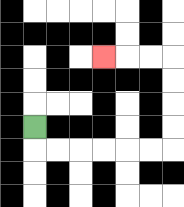{'start': '[1, 5]', 'end': '[4, 2]', 'path_directions': 'D,R,R,R,R,R,R,U,U,U,U,L,L,L', 'path_coordinates': '[[1, 5], [1, 6], [2, 6], [3, 6], [4, 6], [5, 6], [6, 6], [7, 6], [7, 5], [7, 4], [7, 3], [7, 2], [6, 2], [5, 2], [4, 2]]'}